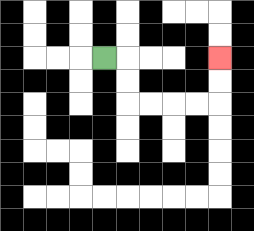{'start': '[4, 2]', 'end': '[9, 2]', 'path_directions': 'R,D,D,R,R,R,R,U,U', 'path_coordinates': '[[4, 2], [5, 2], [5, 3], [5, 4], [6, 4], [7, 4], [8, 4], [9, 4], [9, 3], [9, 2]]'}